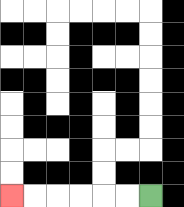{'start': '[6, 8]', 'end': '[0, 8]', 'path_directions': 'L,L,L,L,L,L', 'path_coordinates': '[[6, 8], [5, 8], [4, 8], [3, 8], [2, 8], [1, 8], [0, 8]]'}